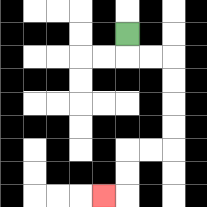{'start': '[5, 1]', 'end': '[4, 8]', 'path_directions': 'D,R,R,D,D,D,D,L,L,D,D,L', 'path_coordinates': '[[5, 1], [5, 2], [6, 2], [7, 2], [7, 3], [7, 4], [7, 5], [7, 6], [6, 6], [5, 6], [5, 7], [5, 8], [4, 8]]'}